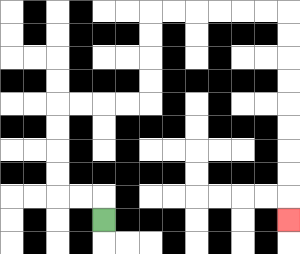{'start': '[4, 9]', 'end': '[12, 9]', 'path_directions': 'U,L,L,U,U,U,U,R,R,R,R,U,U,U,U,R,R,R,R,R,R,D,D,D,D,D,D,D,D,D', 'path_coordinates': '[[4, 9], [4, 8], [3, 8], [2, 8], [2, 7], [2, 6], [2, 5], [2, 4], [3, 4], [4, 4], [5, 4], [6, 4], [6, 3], [6, 2], [6, 1], [6, 0], [7, 0], [8, 0], [9, 0], [10, 0], [11, 0], [12, 0], [12, 1], [12, 2], [12, 3], [12, 4], [12, 5], [12, 6], [12, 7], [12, 8], [12, 9]]'}